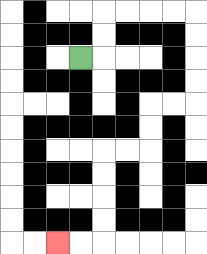{'start': '[3, 2]', 'end': '[2, 10]', 'path_directions': 'R,U,U,R,R,R,R,D,D,D,D,L,L,D,D,L,L,D,D,D,D,L,L', 'path_coordinates': '[[3, 2], [4, 2], [4, 1], [4, 0], [5, 0], [6, 0], [7, 0], [8, 0], [8, 1], [8, 2], [8, 3], [8, 4], [7, 4], [6, 4], [6, 5], [6, 6], [5, 6], [4, 6], [4, 7], [4, 8], [4, 9], [4, 10], [3, 10], [2, 10]]'}